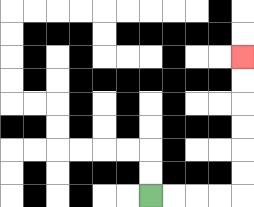{'start': '[6, 8]', 'end': '[10, 2]', 'path_directions': 'R,R,R,R,U,U,U,U,U,U', 'path_coordinates': '[[6, 8], [7, 8], [8, 8], [9, 8], [10, 8], [10, 7], [10, 6], [10, 5], [10, 4], [10, 3], [10, 2]]'}